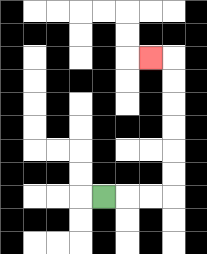{'start': '[4, 8]', 'end': '[6, 2]', 'path_directions': 'R,R,R,U,U,U,U,U,U,L', 'path_coordinates': '[[4, 8], [5, 8], [6, 8], [7, 8], [7, 7], [7, 6], [7, 5], [7, 4], [7, 3], [7, 2], [6, 2]]'}